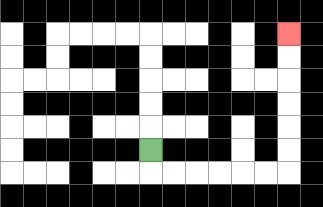{'start': '[6, 6]', 'end': '[12, 1]', 'path_directions': 'D,R,R,R,R,R,R,U,U,U,U,U,U', 'path_coordinates': '[[6, 6], [6, 7], [7, 7], [8, 7], [9, 7], [10, 7], [11, 7], [12, 7], [12, 6], [12, 5], [12, 4], [12, 3], [12, 2], [12, 1]]'}